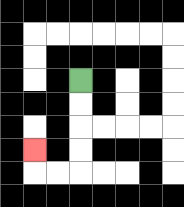{'start': '[3, 3]', 'end': '[1, 6]', 'path_directions': 'D,D,D,D,L,L,U', 'path_coordinates': '[[3, 3], [3, 4], [3, 5], [3, 6], [3, 7], [2, 7], [1, 7], [1, 6]]'}